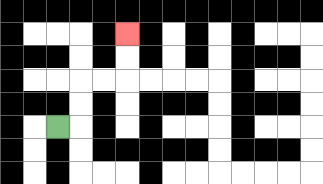{'start': '[2, 5]', 'end': '[5, 1]', 'path_directions': 'R,U,U,R,R,U,U', 'path_coordinates': '[[2, 5], [3, 5], [3, 4], [3, 3], [4, 3], [5, 3], [5, 2], [5, 1]]'}